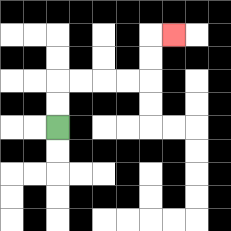{'start': '[2, 5]', 'end': '[7, 1]', 'path_directions': 'U,U,R,R,R,R,U,U,R', 'path_coordinates': '[[2, 5], [2, 4], [2, 3], [3, 3], [4, 3], [5, 3], [6, 3], [6, 2], [6, 1], [7, 1]]'}